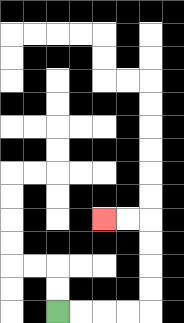{'start': '[2, 13]', 'end': '[4, 9]', 'path_directions': 'R,R,R,R,U,U,U,U,L,L', 'path_coordinates': '[[2, 13], [3, 13], [4, 13], [5, 13], [6, 13], [6, 12], [6, 11], [6, 10], [6, 9], [5, 9], [4, 9]]'}